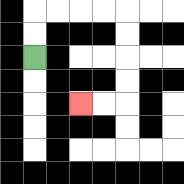{'start': '[1, 2]', 'end': '[3, 4]', 'path_directions': 'U,U,R,R,R,R,D,D,D,D,L,L', 'path_coordinates': '[[1, 2], [1, 1], [1, 0], [2, 0], [3, 0], [4, 0], [5, 0], [5, 1], [5, 2], [5, 3], [5, 4], [4, 4], [3, 4]]'}